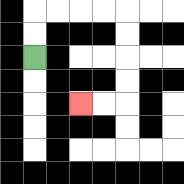{'start': '[1, 2]', 'end': '[3, 4]', 'path_directions': 'U,U,R,R,R,R,D,D,D,D,L,L', 'path_coordinates': '[[1, 2], [1, 1], [1, 0], [2, 0], [3, 0], [4, 0], [5, 0], [5, 1], [5, 2], [5, 3], [5, 4], [4, 4], [3, 4]]'}